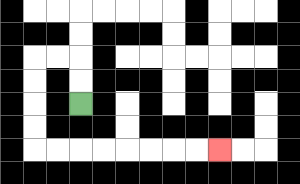{'start': '[3, 4]', 'end': '[9, 6]', 'path_directions': 'U,U,L,L,D,D,D,D,R,R,R,R,R,R,R,R', 'path_coordinates': '[[3, 4], [3, 3], [3, 2], [2, 2], [1, 2], [1, 3], [1, 4], [1, 5], [1, 6], [2, 6], [3, 6], [4, 6], [5, 6], [6, 6], [7, 6], [8, 6], [9, 6]]'}